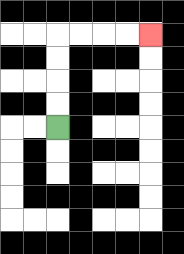{'start': '[2, 5]', 'end': '[6, 1]', 'path_directions': 'U,U,U,U,R,R,R,R', 'path_coordinates': '[[2, 5], [2, 4], [2, 3], [2, 2], [2, 1], [3, 1], [4, 1], [5, 1], [6, 1]]'}